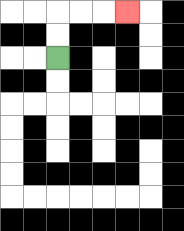{'start': '[2, 2]', 'end': '[5, 0]', 'path_directions': 'U,U,R,R,R', 'path_coordinates': '[[2, 2], [2, 1], [2, 0], [3, 0], [4, 0], [5, 0]]'}